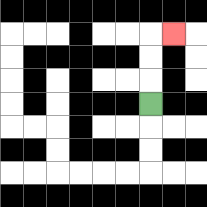{'start': '[6, 4]', 'end': '[7, 1]', 'path_directions': 'U,U,U,R', 'path_coordinates': '[[6, 4], [6, 3], [6, 2], [6, 1], [7, 1]]'}